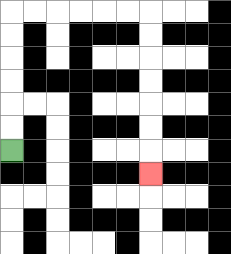{'start': '[0, 6]', 'end': '[6, 7]', 'path_directions': 'U,U,U,U,U,U,R,R,R,R,R,R,D,D,D,D,D,D,D', 'path_coordinates': '[[0, 6], [0, 5], [0, 4], [0, 3], [0, 2], [0, 1], [0, 0], [1, 0], [2, 0], [3, 0], [4, 0], [5, 0], [6, 0], [6, 1], [6, 2], [6, 3], [6, 4], [6, 5], [6, 6], [6, 7]]'}